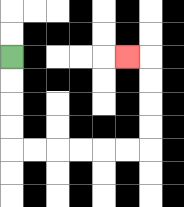{'start': '[0, 2]', 'end': '[5, 2]', 'path_directions': 'D,D,D,D,R,R,R,R,R,R,U,U,U,U,L', 'path_coordinates': '[[0, 2], [0, 3], [0, 4], [0, 5], [0, 6], [1, 6], [2, 6], [3, 6], [4, 6], [5, 6], [6, 6], [6, 5], [6, 4], [6, 3], [6, 2], [5, 2]]'}